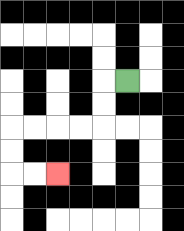{'start': '[5, 3]', 'end': '[2, 7]', 'path_directions': 'L,D,D,L,L,L,L,D,D,R,R', 'path_coordinates': '[[5, 3], [4, 3], [4, 4], [4, 5], [3, 5], [2, 5], [1, 5], [0, 5], [0, 6], [0, 7], [1, 7], [2, 7]]'}